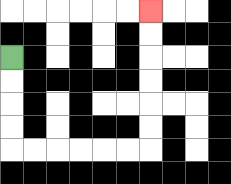{'start': '[0, 2]', 'end': '[6, 0]', 'path_directions': 'D,D,D,D,R,R,R,R,R,R,U,U,U,U,U,U', 'path_coordinates': '[[0, 2], [0, 3], [0, 4], [0, 5], [0, 6], [1, 6], [2, 6], [3, 6], [4, 6], [5, 6], [6, 6], [6, 5], [6, 4], [6, 3], [6, 2], [6, 1], [6, 0]]'}